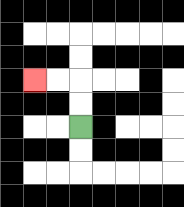{'start': '[3, 5]', 'end': '[1, 3]', 'path_directions': 'U,U,L,L', 'path_coordinates': '[[3, 5], [3, 4], [3, 3], [2, 3], [1, 3]]'}